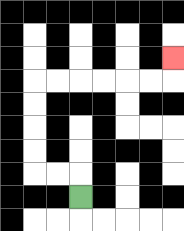{'start': '[3, 8]', 'end': '[7, 2]', 'path_directions': 'U,L,L,U,U,U,U,R,R,R,R,R,R,U', 'path_coordinates': '[[3, 8], [3, 7], [2, 7], [1, 7], [1, 6], [1, 5], [1, 4], [1, 3], [2, 3], [3, 3], [4, 3], [5, 3], [6, 3], [7, 3], [7, 2]]'}